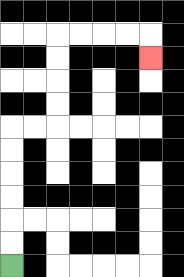{'start': '[0, 11]', 'end': '[6, 2]', 'path_directions': 'U,U,U,U,U,U,R,R,U,U,U,U,R,R,R,R,D', 'path_coordinates': '[[0, 11], [0, 10], [0, 9], [0, 8], [0, 7], [0, 6], [0, 5], [1, 5], [2, 5], [2, 4], [2, 3], [2, 2], [2, 1], [3, 1], [4, 1], [5, 1], [6, 1], [6, 2]]'}